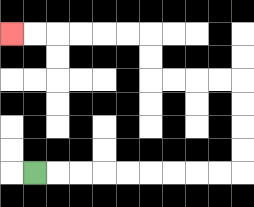{'start': '[1, 7]', 'end': '[0, 1]', 'path_directions': 'R,R,R,R,R,R,R,R,R,U,U,U,U,L,L,L,L,U,U,L,L,L,L,L,L', 'path_coordinates': '[[1, 7], [2, 7], [3, 7], [4, 7], [5, 7], [6, 7], [7, 7], [8, 7], [9, 7], [10, 7], [10, 6], [10, 5], [10, 4], [10, 3], [9, 3], [8, 3], [7, 3], [6, 3], [6, 2], [6, 1], [5, 1], [4, 1], [3, 1], [2, 1], [1, 1], [0, 1]]'}